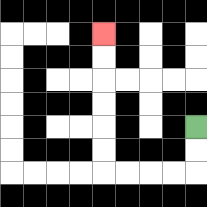{'start': '[8, 5]', 'end': '[4, 1]', 'path_directions': 'D,D,L,L,L,L,U,U,U,U,U,U', 'path_coordinates': '[[8, 5], [8, 6], [8, 7], [7, 7], [6, 7], [5, 7], [4, 7], [4, 6], [4, 5], [4, 4], [4, 3], [4, 2], [4, 1]]'}